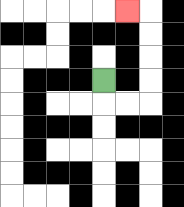{'start': '[4, 3]', 'end': '[5, 0]', 'path_directions': 'D,R,R,U,U,U,U,L', 'path_coordinates': '[[4, 3], [4, 4], [5, 4], [6, 4], [6, 3], [6, 2], [6, 1], [6, 0], [5, 0]]'}